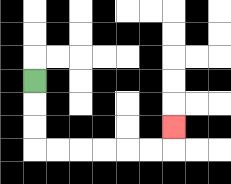{'start': '[1, 3]', 'end': '[7, 5]', 'path_directions': 'D,D,D,R,R,R,R,R,R,U', 'path_coordinates': '[[1, 3], [1, 4], [1, 5], [1, 6], [2, 6], [3, 6], [4, 6], [5, 6], [6, 6], [7, 6], [7, 5]]'}